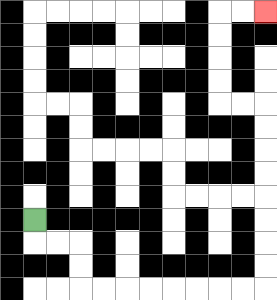{'start': '[1, 9]', 'end': '[11, 0]', 'path_directions': 'D,R,R,D,D,R,R,R,R,R,R,R,R,U,U,U,U,U,U,U,U,L,L,U,U,U,U,R,R', 'path_coordinates': '[[1, 9], [1, 10], [2, 10], [3, 10], [3, 11], [3, 12], [4, 12], [5, 12], [6, 12], [7, 12], [8, 12], [9, 12], [10, 12], [11, 12], [11, 11], [11, 10], [11, 9], [11, 8], [11, 7], [11, 6], [11, 5], [11, 4], [10, 4], [9, 4], [9, 3], [9, 2], [9, 1], [9, 0], [10, 0], [11, 0]]'}